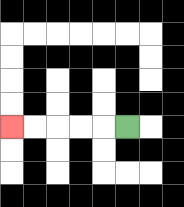{'start': '[5, 5]', 'end': '[0, 5]', 'path_directions': 'L,L,L,L,L', 'path_coordinates': '[[5, 5], [4, 5], [3, 5], [2, 5], [1, 5], [0, 5]]'}